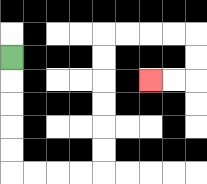{'start': '[0, 2]', 'end': '[6, 3]', 'path_directions': 'D,D,D,D,D,R,R,R,R,U,U,U,U,U,U,R,R,R,R,D,D,L,L', 'path_coordinates': '[[0, 2], [0, 3], [0, 4], [0, 5], [0, 6], [0, 7], [1, 7], [2, 7], [3, 7], [4, 7], [4, 6], [4, 5], [4, 4], [4, 3], [4, 2], [4, 1], [5, 1], [6, 1], [7, 1], [8, 1], [8, 2], [8, 3], [7, 3], [6, 3]]'}